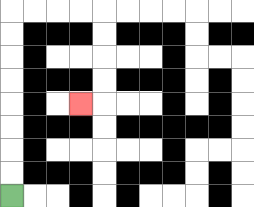{'start': '[0, 8]', 'end': '[3, 4]', 'path_directions': 'U,U,U,U,U,U,U,U,R,R,R,R,D,D,D,D,L', 'path_coordinates': '[[0, 8], [0, 7], [0, 6], [0, 5], [0, 4], [0, 3], [0, 2], [0, 1], [0, 0], [1, 0], [2, 0], [3, 0], [4, 0], [4, 1], [4, 2], [4, 3], [4, 4], [3, 4]]'}